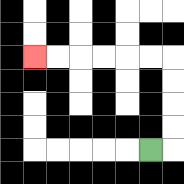{'start': '[6, 6]', 'end': '[1, 2]', 'path_directions': 'R,U,U,U,U,L,L,L,L,L,L', 'path_coordinates': '[[6, 6], [7, 6], [7, 5], [7, 4], [7, 3], [7, 2], [6, 2], [5, 2], [4, 2], [3, 2], [2, 2], [1, 2]]'}